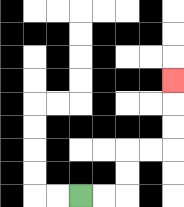{'start': '[3, 8]', 'end': '[7, 3]', 'path_directions': 'R,R,U,U,R,R,U,U,U', 'path_coordinates': '[[3, 8], [4, 8], [5, 8], [5, 7], [5, 6], [6, 6], [7, 6], [7, 5], [7, 4], [7, 3]]'}